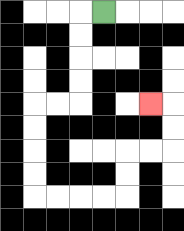{'start': '[4, 0]', 'end': '[6, 4]', 'path_directions': 'L,D,D,D,D,L,L,D,D,D,D,R,R,R,R,U,U,R,R,U,U,L', 'path_coordinates': '[[4, 0], [3, 0], [3, 1], [3, 2], [3, 3], [3, 4], [2, 4], [1, 4], [1, 5], [1, 6], [1, 7], [1, 8], [2, 8], [3, 8], [4, 8], [5, 8], [5, 7], [5, 6], [6, 6], [7, 6], [7, 5], [7, 4], [6, 4]]'}